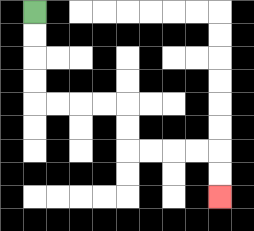{'start': '[1, 0]', 'end': '[9, 8]', 'path_directions': 'D,D,D,D,R,R,R,R,D,D,R,R,R,R,D,D', 'path_coordinates': '[[1, 0], [1, 1], [1, 2], [1, 3], [1, 4], [2, 4], [3, 4], [4, 4], [5, 4], [5, 5], [5, 6], [6, 6], [7, 6], [8, 6], [9, 6], [9, 7], [9, 8]]'}